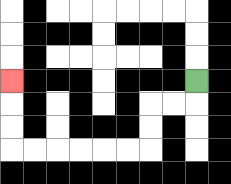{'start': '[8, 3]', 'end': '[0, 3]', 'path_directions': 'D,L,L,D,D,L,L,L,L,L,L,U,U,U', 'path_coordinates': '[[8, 3], [8, 4], [7, 4], [6, 4], [6, 5], [6, 6], [5, 6], [4, 6], [3, 6], [2, 6], [1, 6], [0, 6], [0, 5], [0, 4], [0, 3]]'}